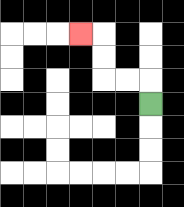{'start': '[6, 4]', 'end': '[3, 1]', 'path_directions': 'U,L,L,U,U,L', 'path_coordinates': '[[6, 4], [6, 3], [5, 3], [4, 3], [4, 2], [4, 1], [3, 1]]'}